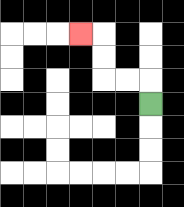{'start': '[6, 4]', 'end': '[3, 1]', 'path_directions': 'U,L,L,U,U,L', 'path_coordinates': '[[6, 4], [6, 3], [5, 3], [4, 3], [4, 2], [4, 1], [3, 1]]'}